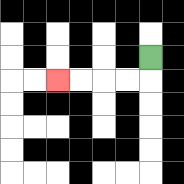{'start': '[6, 2]', 'end': '[2, 3]', 'path_directions': 'D,L,L,L,L', 'path_coordinates': '[[6, 2], [6, 3], [5, 3], [4, 3], [3, 3], [2, 3]]'}